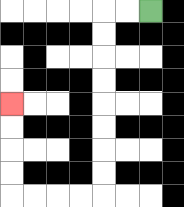{'start': '[6, 0]', 'end': '[0, 4]', 'path_directions': 'L,L,D,D,D,D,D,D,D,D,L,L,L,L,U,U,U,U', 'path_coordinates': '[[6, 0], [5, 0], [4, 0], [4, 1], [4, 2], [4, 3], [4, 4], [4, 5], [4, 6], [4, 7], [4, 8], [3, 8], [2, 8], [1, 8], [0, 8], [0, 7], [0, 6], [0, 5], [0, 4]]'}